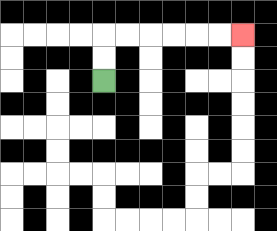{'start': '[4, 3]', 'end': '[10, 1]', 'path_directions': 'U,U,R,R,R,R,R,R', 'path_coordinates': '[[4, 3], [4, 2], [4, 1], [5, 1], [6, 1], [7, 1], [8, 1], [9, 1], [10, 1]]'}